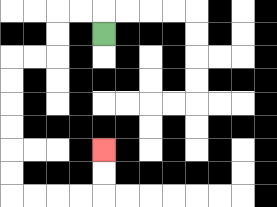{'start': '[4, 1]', 'end': '[4, 6]', 'path_directions': 'U,L,L,D,D,L,L,D,D,D,D,D,D,R,R,R,R,U,U', 'path_coordinates': '[[4, 1], [4, 0], [3, 0], [2, 0], [2, 1], [2, 2], [1, 2], [0, 2], [0, 3], [0, 4], [0, 5], [0, 6], [0, 7], [0, 8], [1, 8], [2, 8], [3, 8], [4, 8], [4, 7], [4, 6]]'}